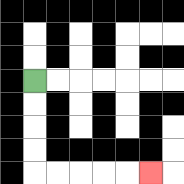{'start': '[1, 3]', 'end': '[6, 7]', 'path_directions': 'D,D,D,D,R,R,R,R,R', 'path_coordinates': '[[1, 3], [1, 4], [1, 5], [1, 6], [1, 7], [2, 7], [3, 7], [4, 7], [5, 7], [6, 7]]'}